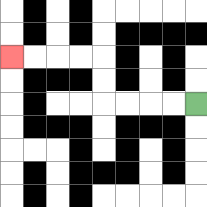{'start': '[8, 4]', 'end': '[0, 2]', 'path_directions': 'L,L,L,L,U,U,L,L,L,L', 'path_coordinates': '[[8, 4], [7, 4], [6, 4], [5, 4], [4, 4], [4, 3], [4, 2], [3, 2], [2, 2], [1, 2], [0, 2]]'}